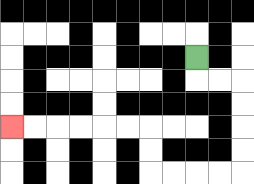{'start': '[8, 2]', 'end': '[0, 5]', 'path_directions': 'D,R,R,D,D,D,D,L,L,L,L,U,U,L,L,L,L,L,L', 'path_coordinates': '[[8, 2], [8, 3], [9, 3], [10, 3], [10, 4], [10, 5], [10, 6], [10, 7], [9, 7], [8, 7], [7, 7], [6, 7], [6, 6], [6, 5], [5, 5], [4, 5], [3, 5], [2, 5], [1, 5], [0, 5]]'}